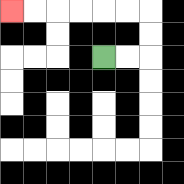{'start': '[4, 2]', 'end': '[0, 0]', 'path_directions': 'R,R,U,U,L,L,L,L,L,L', 'path_coordinates': '[[4, 2], [5, 2], [6, 2], [6, 1], [6, 0], [5, 0], [4, 0], [3, 0], [2, 0], [1, 0], [0, 0]]'}